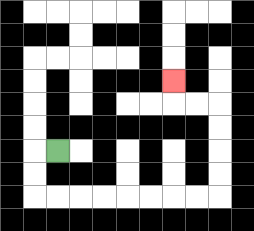{'start': '[2, 6]', 'end': '[7, 3]', 'path_directions': 'L,D,D,R,R,R,R,R,R,R,R,U,U,U,U,L,L,U', 'path_coordinates': '[[2, 6], [1, 6], [1, 7], [1, 8], [2, 8], [3, 8], [4, 8], [5, 8], [6, 8], [7, 8], [8, 8], [9, 8], [9, 7], [9, 6], [9, 5], [9, 4], [8, 4], [7, 4], [7, 3]]'}